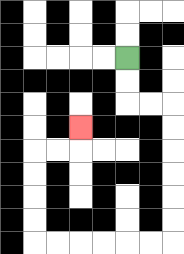{'start': '[5, 2]', 'end': '[3, 5]', 'path_directions': 'D,D,R,R,D,D,D,D,D,D,L,L,L,L,L,L,U,U,U,U,R,R,U', 'path_coordinates': '[[5, 2], [5, 3], [5, 4], [6, 4], [7, 4], [7, 5], [7, 6], [7, 7], [7, 8], [7, 9], [7, 10], [6, 10], [5, 10], [4, 10], [3, 10], [2, 10], [1, 10], [1, 9], [1, 8], [1, 7], [1, 6], [2, 6], [3, 6], [3, 5]]'}